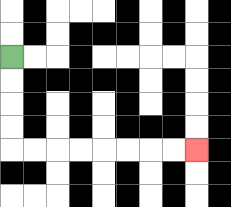{'start': '[0, 2]', 'end': '[8, 6]', 'path_directions': 'D,D,D,D,R,R,R,R,R,R,R,R', 'path_coordinates': '[[0, 2], [0, 3], [0, 4], [0, 5], [0, 6], [1, 6], [2, 6], [3, 6], [4, 6], [5, 6], [6, 6], [7, 6], [8, 6]]'}